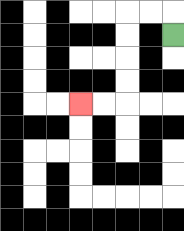{'start': '[7, 1]', 'end': '[3, 4]', 'path_directions': 'U,L,L,D,D,D,D,L,L', 'path_coordinates': '[[7, 1], [7, 0], [6, 0], [5, 0], [5, 1], [5, 2], [5, 3], [5, 4], [4, 4], [3, 4]]'}